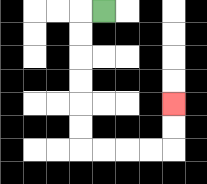{'start': '[4, 0]', 'end': '[7, 4]', 'path_directions': 'L,D,D,D,D,D,D,R,R,R,R,U,U', 'path_coordinates': '[[4, 0], [3, 0], [3, 1], [3, 2], [3, 3], [3, 4], [3, 5], [3, 6], [4, 6], [5, 6], [6, 6], [7, 6], [7, 5], [7, 4]]'}